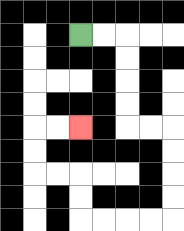{'start': '[3, 1]', 'end': '[3, 5]', 'path_directions': 'R,R,D,D,D,D,R,R,D,D,D,D,L,L,L,L,U,U,L,L,U,U,R,R', 'path_coordinates': '[[3, 1], [4, 1], [5, 1], [5, 2], [5, 3], [5, 4], [5, 5], [6, 5], [7, 5], [7, 6], [7, 7], [7, 8], [7, 9], [6, 9], [5, 9], [4, 9], [3, 9], [3, 8], [3, 7], [2, 7], [1, 7], [1, 6], [1, 5], [2, 5], [3, 5]]'}